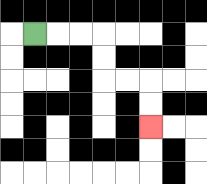{'start': '[1, 1]', 'end': '[6, 5]', 'path_directions': 'R,R,R,D,D,R,R,D,D', 'path_coordinates': '[[1, 1], [2, 1], [3, 1], [4, 1], [4, 2], [4, 3], [5, 3], [6, 3], [6, 4], [6, 5]]'}